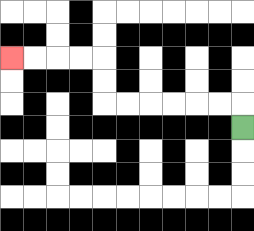{'start': '[10, 5]', 'end': '[0, 2]', 'path_directions': 'U,L,L,L,L,L,L,U,U,L,L,L,L', 'path_coordinates': '[[10, 5], [10, 4], [9, 4], [8, 4], [7, 4], [6, 4], [5, 4], [4, 4], [4, 3], [4, 2], [3, 2], [2, 2], [1, 2], [0, 2]]'}